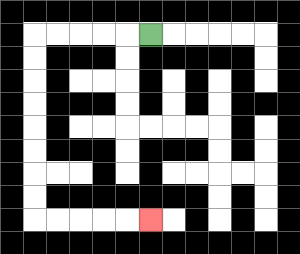{'start': '[6, 1]', 'end': '[6, 9]', 'path_directions': 'L,L,L,L,L,D,D,D,D,D,D,D,D,R,R,R,R,R', 'path_coordinates': '[[6, 1], [5, 1], [4, 1], [3, 1], [2, 1], [1, 1], [1, 2], [1, 3], [1, 4], [1, 5], [1, 6], [1, 7], [1, 8], [1, 9], [2, 9], [3, 9], [4, 9], [5, 9], [6, 9]]'}